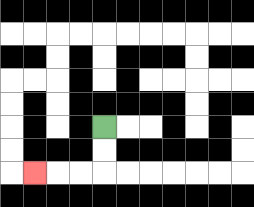{'start': '[4, 5]', 'end': '[1, 7]', 'path_directions': 'D,D,L,L,L', 'path_coordinates': '[[4, 5], [4, 6], [4, 7], [3, 7], [2, 7], [1, 7]]'}